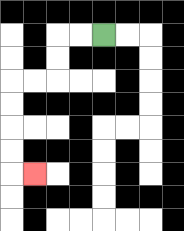{'start': '[4, 1]', 'end': '[1, 7]', 'path_directions': 'L,L,D,D,L,L,D,D,D,D,R', 'path_coordinates': '[[4, 1], [3, 1], [2, 1], [2, 2], [2, 3], [1, 3], [0, 3], [0, 4], [0, 5], [0, 6], [0, 7], [1, 7]]'}